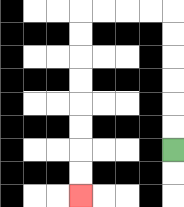{'start': '[7, 6]', 'end': '[3, 8]', 'path_directions': 'U,U,U,U,U,U,L,L,L,L,D,D,D,D,D,D,D,D', 'path_coordinates': '[[7, 6], [7, 5], [7, 4], [7, 3], [7, 2], [7, 1], [7, 0], [6, 0], [5, 0], [4, 0], [3, 0], [3, 1], [3, 2], [3, 3], [3, 4], [3, 5], [3, 6], [3, 7], [3, 8]]'}